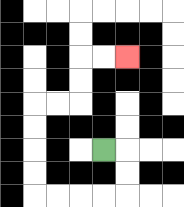{'start': '[4, 6]', 'end': '[5, 2]', 'path_directions': 'R,D,D,L,L,L,L,U,U,U,U,R,R,U,U,R,R', 'path_coordinates': '[[4, 6], [5, 6], [5, 7], [5, 8], [4, 8], [3, 8], [2, 8], [1, 8], [1, 7], [1, 6], [1, 5], [1, 4], [2, 4], [3, 4], [3, 3], [3, 2], [4, 2], [5, 2]]'}